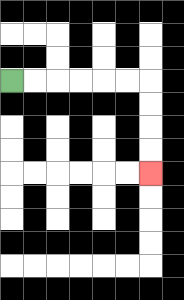{'start': '[0, 3]', 'end': '[6, 7]', 'path_directions': 'R,R,R,R,R,R,D,D,D,D', 'path_coordinates': '[[0, 3], [1, 3], [2, 3], [3, 3], [4, 3], [5, 3], [6, 3], [6, 4], [6, 5], [6, 6], [6, 7]]'}